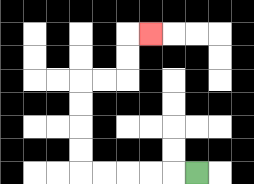{'start': '[8, 7]', 'end': '[6, 1]', 'path_directions': 'L,L,L,L,L,U,U,U,U,R,R,U,U,R', 'path_coordinates': '[[8, 7], [7, 7], [6, 7], [5, 7], [4, 7], [3, 7], [3, 6], [3, 5], [3, 4], [3, 3], [4, 3], [5, 3], [5, 2], [5, 1], [6, 1]]'}